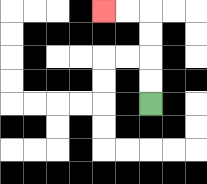{'start': '[6, 4]', 'end': '[4, 0]', 'path_directions': 'U,U,U,U,L,L', 'path_coordinates': '[[6, 4], [6, 3], [6, 2], [6, 1], [6, 0], [5, 0], [4, 0]]'}